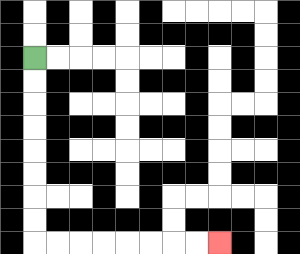{'start': '[1, 2]', 'end': '[9, 10]', 'path_directions': 'D,D,D,D,D,D,D,D,R,R,R,R,R,R,R,R', 'path_coordinates': '[[1, 2], [1, 3], [1, 4], [1, 5], [1, 6], [1, 7], [1, 8], [1, 9], [1, 10], [2, 10], [3, 10], [4, 10], [5, 10], [6, 10], [7, 10], [8, 10], [9, 10]]'}